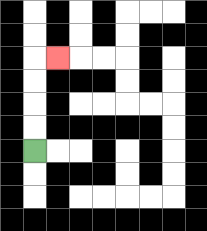{'start': '[1, 6]', 'end': '[2, 2]', 'path_directions': 'U,U,U,U,R', 'path_coordinates': '[[1, 6], [1, 5], [1, 4], [1, 3], [1, 2], [2, 2]]'}